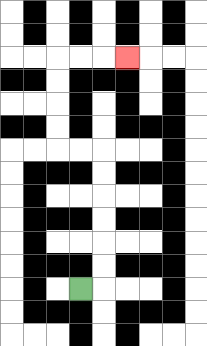{'start': '[3, 12]', 'end': '[5, 2]', 'path_directions': 'R,U,U,U,U,U,U,L,L,U,U,U,U,R,R,R', 'path_coordinates': '[[3, 12], [4, 12], [4, 11], [4, 10], [4, 9], [4, 8], [4, 7], [4, 6], [3, 6], [2, 6], [2, 5], [2, 4], [2, 3], [2, 2], [3, 2], [4, 2], [5, 2]]'}